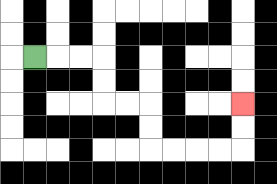{'start': '[1, 2]', 'end': '[10, 4]', 'path_directions': 'R,R,R,D,D,R,R,D,D,R,R,R,R,U,U', 'path_coordinates': '[[1, 2], [2, 2], [3, 2], [4, 2], [4, 3], [4, 4], [5, 4], [6, 4], [6, 5], [6, 6], [7, 6], [8, 6], [9, 6], [10, 6], [10, 5], [10, 4]]'}